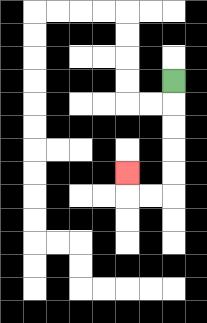{'start': '[7, 3]', 'end': '[5, 7]', 'path_directions': 'D,D,D,D,D,L,L,U', 'path_coordinates': '[[7, 3], [7, 4], [7, 5], [7, 6], [7, 7], [7, 8], [6, 8], [5, 8], [5, 7]]'}